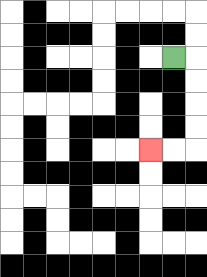{'start': '[7, 2]', 'end': '[6, 6]', 'path_directions': 'R,D,D,D,D,L,L', 'path_coordinates': '[[7, 2], [8, 2], [8, 3], [8, 4], [8, 5], [8, 6], [7, 6], [6, 6]]'}